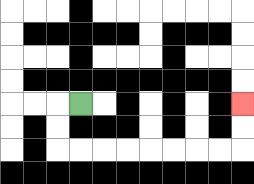{'start': '[3, 4]', 'end': '[10, 4]', 'path_directions': 'L,D,D,R,R,R,R,R,R,R,R,U,U', 'path_coordinates': '[[3, 4], [2, 4], [2, 5], [2, 6], [3, 6], [4, 6], [5, 6], [6, 6], [7, 6], [8, 6], [9, 6], [10, 6], [10, 5], [10, 4]]'}